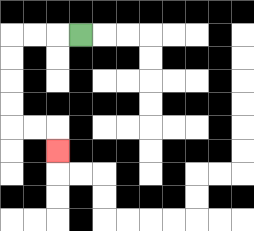{'start': '[3, 1]', 'end': '[2, 6]', 'path_directions': 'L,L,L,D,D,D,D,R,R,D', 'path_coordinates': '[[3, 1], [2, 1], [1, 1], [0, 1], [0, 2], [0, 3], [0, 4], [0, 5], [1, 5], [2, 5], [2, 6]]'}